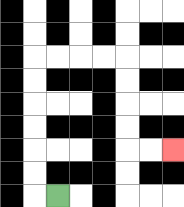{'start': '[2, 8]', 'end': '[7, 6]', 'path_directions': 'L,U,U,U,U,U,U,R,R,R,R,D,D,D,D,R,R', 'path_coordinates': '[[2, 8], [1, 8], [1, 7], [1, 6], [1, 5], [1, 4], [1, 3], [1, 2], [2, 2], [3, 2], [4, 2], [5, 2], [5, 3], [5, 4], [5, 5], [5, 6], [6, 6], [7, 6]]'}